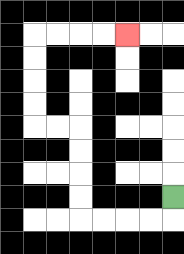{'start': '[7, 8]', 'end': '[5, 1]', 'path_directions': 'D,L,L,L,L,U,U,U,U,L,L,U,U,U,U,R,R,R,R', 'path_coordinates': '[[7, 8], [7, 9], [6, 9], [5, 9], [4, 9], [3, 9], [3, 8], [3, 7], [3, 6], [3, 5], [2, 5], [1, 5], [1, 4], [1, 3], [1, 2], [1, 1], [2, 1], [3, 1], [4, 1], [5, 1]]'}